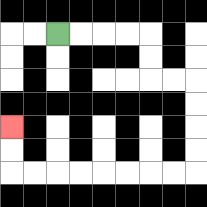{'start': '[2, 1]', 'end': '[0, 5]', 'path_directions': 'R,R,R,R,D,D,R,R,D,D,D,D,L,L,L,L,L,L,L,L,U,U', 'path_coordinates': '[[2, 1], [3, 1], [4, 1], [5, 1], [6, 1], [6, 2], [6, 3], [7, 3], [8, 3], [8, 4], [8, 5], [8, 6], [8, 7], [7, 7], [6, 7], [5, 7], [4, 7], [3, 7], [2, 7], [1, 7], [0, 7], [0, 6], [0, 5]]'}